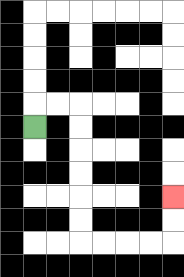{'start': '[1, 5]', 'end': '[7, 8]', 'path_directions': 'U,R,R,D,D,D,D,D,D,R,R,R,R,U,U', 'path_coordinates': '[[1, 5], [1, 4], [2, 4], [3, 4], [3, 5], [3, 6], [3, 7], [3, 8], [3, 9], [3, 10], [4, 10], [5, 10], [6, 10], [7, 10], [7, 9], [7, 8]]'}